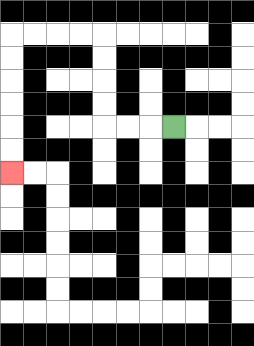{'start': '[7, 5]', 'end': '[0, 7]', 'path_directions': 'L,L,L,U,U,U,U,L,L,L,L,D,D,D,D,D,D', 'path_coordinates': '[[7, 5], [6, 5], [5, 5], [4, 5], [4, 4], [4, 3], [4, 2], [4, 1], [3, 1], [2, 1], [1, 1], [0, 1], [0, 2], [0, 3], [0, 4], [0, 5], [0, 6], [0, 7]]'}